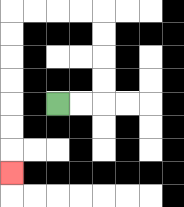{'start': '[2, 4]', 'end': '[0, 7]', 'path_directions': 'R,R,U,U,U,U,L,L,L,L,D,D,D,D,D,D,D', 'path_coordinates': '[[2, 4], [3, 4], [4, 4], [4, 3], [4, 2], [4, 1], [4, 0], [3, 0], [2, 0], [1, 0], [0, 0], [0, 1], [0, 2], [0, 3], [0, 4], [0, 5], [0, 6], [0, 7]]'}